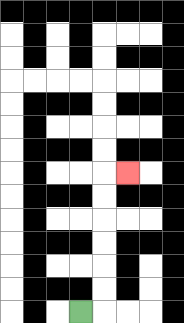{'start': '[3, 13]', 'end': '[5, 7]', 'path_directions': 'R,U,U,U,U,U,U,R', 'path_coordinates': '[[3, 13], [4, 13], [4, 12], [4, 11], [4, 10], [4, 9], [4, 8], [4, 7], [5, 7]]'}